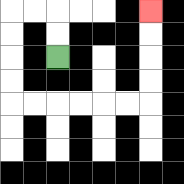{'start': '[2, 2]', 'end': '[6, 0]', 'path_directions': 'U,U,L,L,D,D,D,D,R,R,R,R,R,R,U,U,U,U', 'path_coordinates': '[[2, 2], [2, 1], [2, 0], [1, 0], [0, 0], [0, 1], [0, 2], [0, 3], [0, 4], [1, 4], [2, 4], [3, 4], [4, 4], [5, 4], [6, 4], [6, 3], [6, 2], [6, 1], [6, 0]]'}